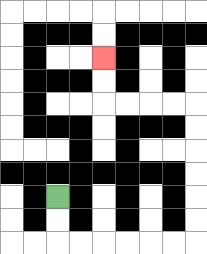{'start': '[2, 8]', 'end': '[4, 2]', 'path_directions': 'D,D,R,R,R,R,R,R,U,U,U,U,U,U,L,L,L,L,U,U', 'path_coordinates': '[[2, 8], [2, 9], [2, 10], [3, 10], [4, 10], [5, 10], [6, 10], [7, 10], [8, 10], [8, 9], [8, 8], [8, 7], [8, 6], [8, 5], [8, 4], [7, 4], [6, 4], [5, 4], [4, 4], [4, 3], [4, 2]]'}